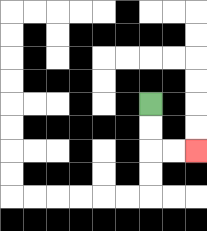{'start': '[6, 4]', 'end': '[8, 6]', 'path_directions': 'D,D,R,R', 'path_coordinates': '[[6, 4], [6, 5], [6, 6], [7, 6], [8, 6]]'}